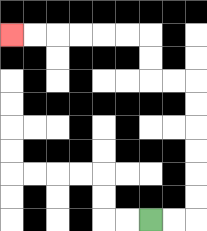{'start': '[6, 9]', 'end': '[0, 1]', 'path_directions': 'R,R,U,U,U,U,U,U,L,L,U,U,L,L,L,L,L,L', 'path_coordinates': '[[6, 9], [7, 9], [8, 9], [8, 8], [8, 7], [8, 6], [8, 5], [8, 4], [8, 3], [7, 3], [6, 3], [6, 2], [6, 1], [5, 1], [4, 1], [3, 1], [2, 1], [1, 1], [0, 1]]'}